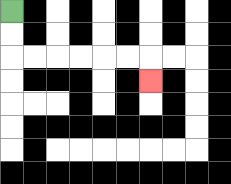{'start': '[0, 0]', 'end': '[6, 3]', 'path_directions': 'D,D,R,R,R,R,R,R,D', 'path_coordinates': '[[0, 0], [0, 1], [0, 2], [1, 2], [2, 2], [3, 2], [4, 2], [5, 2], [6, 2], [6, 3]]'}